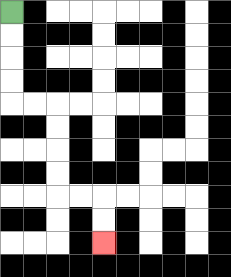{'start': '[0, 0]', 'end': '[4, 10]', 'path_directions': 'D,D,D,D,R,R,D,D,D,D,R,R,D,D', 'path_coordinates': '[[0, 0], [0, 1], [0, 2], [0, 3], [0, 4], [1, 4], [2, 4], [2, 5], [2, 6], [2, 7], [2, 8], [3, 8], [4, 8], [4, 9], [4, 10]]'}